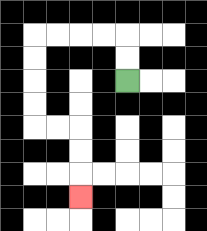{'start': '[5, 3]', 'end': '[3, 8]', 'path_directions': 'U,U,L,L,L,L,D,D,D,D,R,R,D,D,D', 'path_coordinates': '[[5, 3], [5, 2], [5, 1], [4, 1], [3, 1], [2, 1], [1, 1], [1, 2], [1, 3], [1, 4], [1, 5], [2, 5], [3, 5], [3, 6], [3, 7], [3, 8]]'}